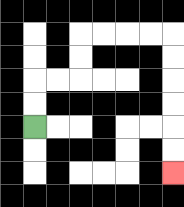{'start': '[1, 5]', 'end': '[7, 7]', 'path_directions': 'U,U,R,R,U,U,R,R,R,R,D,D,D,D,D,D', 'path_coordinates': '[[1, 5], [1, 4], [1, 3], [2, 3], [3, 3], [3, 2], [3, 1], [4, 1], [5, 1], [6, 1], [7, 1], [7, 2], [7, 3], [7, 4], [7, 5], [7, 6], [7, 7]]'}